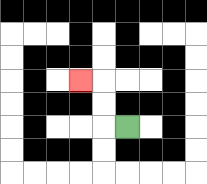{'start': '[5, 5]', 'end': '[3, 3]', 'path_directions': 'L,U,U,L', 'path_coordinates': '[[5, 5], [4, 5], [4, 4], [4, 3], [3, 3]]'}